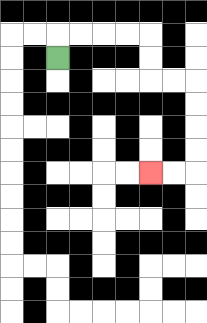{'start': '[2, 2]', 'end': '[6, 7]', 'path_directions': 'U,R,R,R,R,D,D,R,R,D,D,D,D,L,L', 'path_coordinates': '[[2, 2], [2, 1], [3, 1], [4, 1], [5, 1], [6, 1], [6, 2], [6, 3], [7, 3], [8, 3], [8, 4], [8, 5], [8, 6], [8, 7], [7, 7], [6, 7]]'}